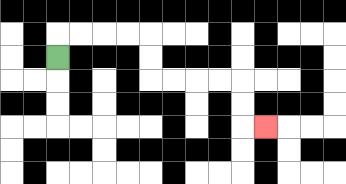{'start': '[2, 2]', 'end': '[11, 5]', 'path_directions': 'U,R,R,R,R,D,D,R,R,R,R,D,D,R', 'path_coordinates': '[[2, 2], [2, 1], [3, 1], [4, 1], [5, 1], [6, 1], [6, 2], [6, 3], [7, 3], [8, 3], [9, 3], [10, 3], [10, 4], [10, 5], [11, 5]]'}